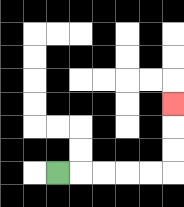{'start': '[2, 7]', 'end': '[7, 4]', 'path_directions': 'R,R,R,R,R,U,U,U', 'path_coordinates': '[[2, 7], [3, 7], [4, 7], [5, 7], [6, 7], [7, 7], [7, 6], [7, 5], [7, 4]]'}